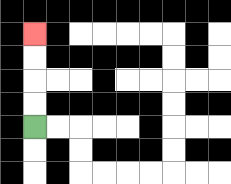{'start': '[1, 5]', 'end': '[1, 1]', 'path_directions': 'U,U,U,U', 'path_coordinates': '[[1, 5], [1, 4], [1, 3], [1, 2], [1, 1]]'}